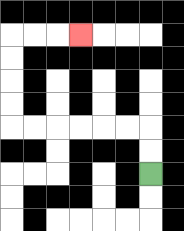{'start': '[6, 7]', 'end': '[3, 1]', 'path_directions': 'U,U,L,L,L,L,L,L,U,U,U,U,R,R,R', 'path_coordinates': '[[6, 7], [6, 6], [6, 5], [5, 5], [4, 5], [3, 5], [2, 5], [1, 5], [0, 5], [0, 4], [0, 3], [0, 2], [0, 1], [1, 1], [2, 1], [3, 1]]'}